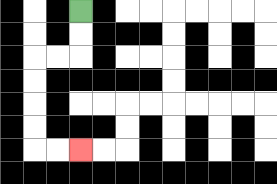{'start': '[3, 0]', 'end': '[3, 6]', 'path_directions': 'D,D,L,L,D,D,D,D,R,R', 'path_coordinates': '[[3, 0], [3, 1], [3, 2], [2, 2], [1, 2], [1, 3], [1, 4], [1, 5], [1, 6], [2, 6], [3, 6]]'}